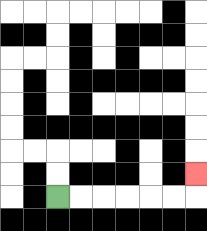{'start': '[2, 8]', 'end': '[8, 7]', 'path_directions': 'R,R,R,R,R,R,U', 'path_coordinates': '[[2, 8], [3, 8], [4, 8], [5, 8], [6, 8], [7, 8], [8, 8], [8, 7]]'}